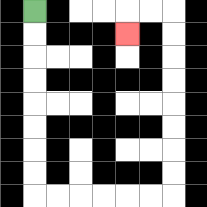{'start': '[1, 0]', 'end': '[5, 1]', 'path_directions': 'D,D,D,D,D,D,D,D,R,R,R,R,R,R,U,U,U,U,U,U,U,U,L,L,D', 'path_coordinates': '[[1, 0], [1, 1], [1, 2], [1, 3], [1, 4], [1, 5], [1, 6], [1, 7], [1, 8], [2, 8], [3, 8], [4, 8], [5, 8], [6, 8], [7, 8], [7, 7], [7, 6], [7, 5], [7, 4], [7, 3], [7, 2], [7, 1], [7, 0], [6, 0], [5, 0], [5, 1]]'}